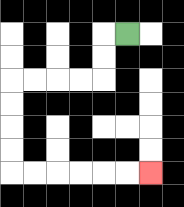{'start': '[5, 1]', 'end': '[6, 7]', 'path_directions': 'L,D,D,L,L,L,L,D,D,D,D,R,R,R,R,R,R', 'path_coordinates': '[[5, 1], [4, 1], [4, 2], [4, 3], [3, 3], [2, 3], [1, 3], [0, 3], [0, 4], [0, 5], [0, 6], [0, 7], [1, 7], [2, 7], [3, 7], [4, 7], [5, 7], [6, 7]]'}